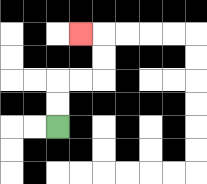{'start': '[2, 5]', 'end': '[3, 1]', 'path_directions': 'U,U,R,R,U,U,L', 'path_coordinates': '[[2, 5], [2, 4], [2, 3], [3, 3], [4, 3], [4, 2], [4, 1], [3, 1]]'}